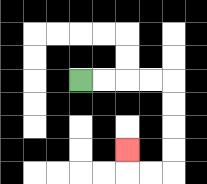{'start': '[3, 3]', 'end': '[5, 6]', 'path_directions': 'R,R,R,R,D,D,D,D,L,L,U', 'path_coordinates': '[[3, 3], [4, 3], [5, 3], [6, 3], [7, 3], [7, 4], [7, 5], [7, 6], [7, 7], [6, 7], [5, 7], [5, 6]]'}